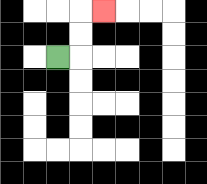{'start': '[2, 2]', 'end': '[4, 0]', 'path_directions': 'R,U,U,R', 'path_coordinates': '[[2, 2], [3, 2], [3, 1], [3, 0], [4, 0]]'}